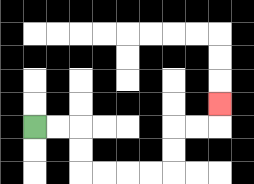{'start': '[1, 5]', 'end': '[9, 4]', 'path_directions': 'R,R,D,D,R,R,R,R,U,U,R,R,U', 'path_coordinates': '[[1, 5], [2, 5], [3, 5], [3, 6], [3, 7], [4, 7], [5, 7], [6, 7], [7, 7], [7, 6], [7, 5], [8, 5], [9, 5], [9, 4]]'}